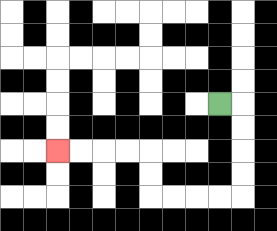{'start': '[9, 4]', 'end': '[2, 6]', 'path_directions': 'R,D,D,D,D,L,L,L,L,U,U,L,L,L,L', 'path_coordinates': '[[9, 4], [10, 4], [10, 5], [10, 6], [10, 7], [10, 8], [9, 8], [8, 8], [7, 8], [6, 8], [6, 7], [6, 6], [5, 6], [4, 6], [3, 6], [2, 6]]'}